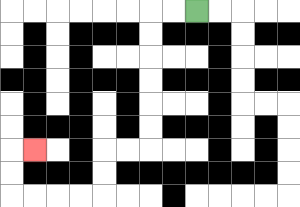{'start': '[8, 0]', 'end': '[1, 6]', 'path_directions': 'L,L,D,D,D,D,D,D,L,L,D,D,L,L,L,L,U,U,R', 'path_coordinates': '[[8, 0], [7, 0], [6, 0], [6, 1], [6, 2], [6, 3], [6, 4], [6, 5], [6, 6], [5, 6], [4, 6], [4, 7], [4, 8], [3, 8], [2, 8], [1, 8], [0, 8], [0, 7], [0, 6], [1, 6]]'}